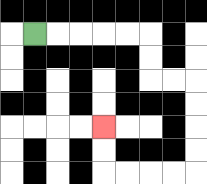{'start': '[1, 1]', 'end': '[4, 5]', 'path_directions': 'R,R,R,R,R,D,D,R,R,D,D,D,D,L,L,L,L,U,U', 'path_coordinates': '[[1, 1], [2, 1], [3, 1], [4, 1], [5, 1], [6, 1], [6, 2], [6, 3], [7, 3], [8, 3], [8, 4], [8, 5], [8, 6], [8, 7], [7, 7], [6, 7], [5, 7], [4, 7], [4, 6], [4, 5]]'}